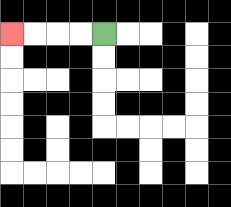{'start': '[4, 1]', 'end': '[0, 1]', 'path_directions': 'L,L,L,L', 'path_coordinates': '[[4, 1], [3, 1], [2, 1], [1, 1], [0, 1]]'}